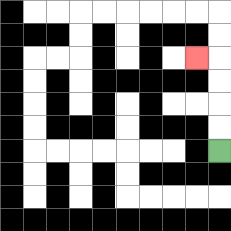{'start': '[9, 6]', 'end': '[8, 2]', 'path_directions': 'U,U,U,U,L', 'path_coordinates': '[[9, 6], [9, 5], [9, 4], [9, 3], [9, 2], [8, 2]]'}